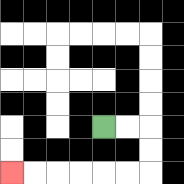{'start': '[4, 5]', 'end': '[0, 7]', 'path_directions': 'R,R,D,D,L,L,L,L,L,L', 'path_coordinates': '[[4, 5], [5, 5], [6, 5], [6, 6], [6, 7], [5, 7], [4, 7], [3, 7], [2, 7], [1, 7], [0, 7]]'}